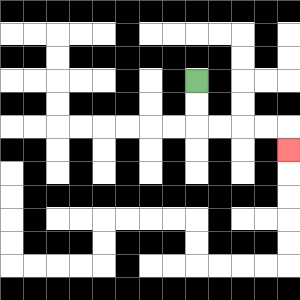{'start': '[8, 3]', 'end': '[12, 6]', 'path_directions': 'D,D,R,R,R,R,D', 'path_coordinates': '[[8, 3], [8, 4], [8, 5], [9, 5], [10, 5], [11, 5], [12, 5], [12, 6]]'}